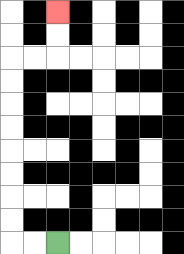{'start': '[2, 10]', 'end': '[2, 0]', 'path_directions': 'L,L,U,U,U,U,U,U,U,U,R,R,U,U', 'path_coordinates': '[[2, 10], [1, 10], [0, 10], [0, 9], [0, 8], [0, 7], [0, 6], [0, 5], [0, 4], [0, 3], [0, 2], [1, 2], [2, 2], [2, 1], [2, 0]]'}